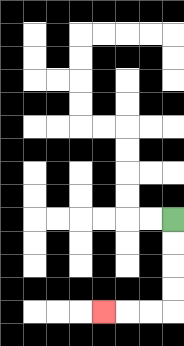{'start': '[7, 9]', 'end': '[4, 13]', 'path_directions': 'D,D,D,D,L,L,L', 'path_coordinates': '[[7, 9], [7, 10], [7, 11], [7, 12], [7, 13], [6, 13], [5, 13], [4, 13]]'}